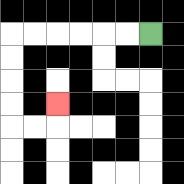{'start': '[6, 1]', 'end': '[2, 4]', 'path_directions': 'L,L,L,L,L,L,D,D,D,D,R,R,U', 'path_coordinates': '[[6, 1], [5, 1], [4, 1], [3, 1], [2, 1], [1, 1], [0, 1], [0, 2], [0, 3], [0, 4], [0, 5], [1, 5], [2, 5], [2, 4]]'}